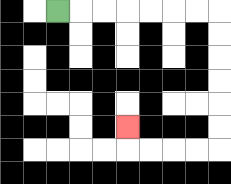{'start': '[2, 0]', 'end': '[5, 5]', 'path_directions': 'R,R,R,R,R,R,R,D,D,D,D,D,D,L,L,L,L,U', 'path_coordinates': '[[2, 0], [3, 0], [4, 0], [5, 0], [6, 0], [7, 0], [8, 0], [9, 0], [9, 1], [9, 2], [9, 3], [9, 4], [9, 5], [9, 6], [8, 6], [7, 6], [6, 6], [5, 6], [5, 5]]'}